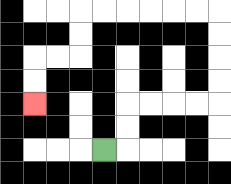{'start': '[4, 6]', 'end': '[1, 4]', 'path_directions': 'R,U,U,R,R,R,R,U,U,U,U,L,L,L,L,L,L,D,D,L,L,D,D', 'path_coordinates': '[[4, 6], [5, 6], [5, 5], [5, 4], [6, 4], [7, 4], [8, 4], [9, 4], [9, 3], [9, 2], [9, 1], [9, 0], [8, 0], [7, 0], [6, 0], [5, 0], [4, 0], [3, 0], [3, 1], [3, 2], [2, 2], [1, 2], [1, 3], [1, 4]]'}